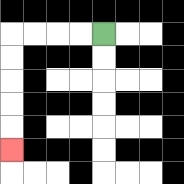{'start': '[4, 1]', 'end': '[0, 6]', 'path_directions': 'L,L,L,L,D,D,D,D,D', 'path_coordinates': '[[4, 1], [3, 1], [2, 1], [1, 1], [0, 1], [0, 2], [0, 3], [0, 4], [0, 5], [0, 6]]'}